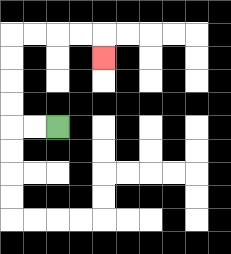{'start': '[2, 5]', 'end': '[4, 2]', 'path_directions': 'L,L,U,U,U,U,R,R,R,R,D', 'path_coordinates': '[[2, 5], [1, 5], [0, 5], [0, 4], [0, 3], [0, 2], [0, 1], [1, 1], [2, 1], [3, 1], [4, 1], [4, 2]]'}